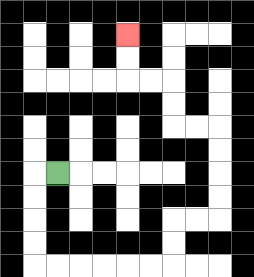{'start': '[2, 7]', 'end': '[5, 1]', 'path_directions': 'L,D,D,D,D,R,R,R,R,R,R,U,U,R,R,U,U,U,U,L,L,U,U,L,L,U,U', 'path_coordinates': '[[2, 7], [1, 7], [1, 8], [1, 9], [1, 10], [1, 11], [2, 11], [3, 11], [4, 11], [5, 11], [6, 11], [7, 11], [7, 10], [7, 9], [8, 9], [9, 9], [9, 8], [9, 7], [9, 6], [9, 5], [8, 5], [7, 5], [7, 4], [7, 3], [6, 3], [5, 3], [5, 2], [5, 1]]'}